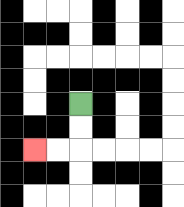{'start': '[3, 4]', 'end': '[1, 6]', 'path_directions': 'D,D,L,L', 'path_coordinates': '[[3, 4], [3, 5], [3, 6], [2, 6], [1, 6]]'}